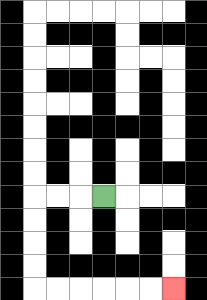{'start': '[4, 8]', 'end': '[7, 12]', 'path_directions': 'L,L,L,D,D,D,D,R,R,R,R,R,R', 'path_coordinates': '[[4, 8], [3, 8], [2, 8], [1, 8], [1, 9], [1, 10], [1, 11], [1, 12], [2, 12], [3, 12], [4, 12], [5, 12], [6, 12], [7, 12]]'}